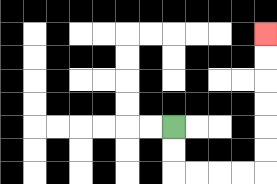{'start': '[7, 5]', 'end': '[11, 1]', 'path_directions': 'D,D,R,R,R,R,U,U,U,U,U,U', 'path_coordinates': '[[7, 5], [7, 6], [7, 7], [8, 7], [9, 7], [10, 7], [11, 7], [11, 6], [11, 5], [11, 4], [11, 3], [11, 2], [11, 1]]'}